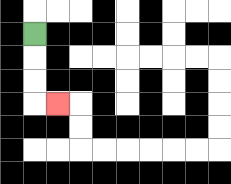{'start': '[1, 1]', 'end': '[2, 4]', 'path_directions': 'D,D,D,R', 'path_coordinates': '[[1, 1], [1, 2], [1, 3], [1, 4], [2, 4]]'}